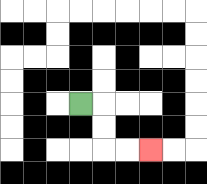{'start': '[3, 4]', 'end': '[6, 6]', 'path_directions': 'R,D,D,R,R', 'path_coordinates': '[[3, 4], [4, 4], [4, 5], [4, 6], [5, 6], [6, 6]]'}